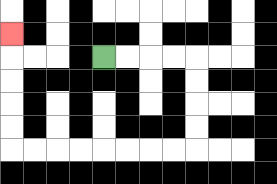{'start': '[4, 2]', 'end': '[0, 1]', 'path_directions': 'R,R,R,R,D,D,D,D,L,L,L,L,L,L,L,L,U,U,U,U,U', 'path_coordinates': '[[4, 2], [5, 2], [6, 2], [7, 2], [8, 2], [8, 3], [8, 4], [8, 5], [8, 6], [7, 6], [6, 6], [5, 6], [4, 6], [3, 6], [2, 6], [1, 6], [0, 6], [0, 5], [0, 4], [0, 3], [0, 2], [0, 1]]'}